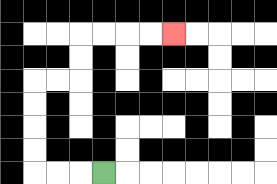{'start': '[4, 7]', 'end': '[7, 1]', 'path_directions': 'L,L,L,U,U,U,U,R,R,U,U,R,R,R,R', 'path_coordinates': '[[4, 7], [3, 7], [2, 7], [1, 7], [1, 6], [1, 5], [1, 4], [1, 3], [2, 3], [3, 3], [3, 2], [3, 1], [4, 1], [5, 1], [6, 1], [7, 1]]'}